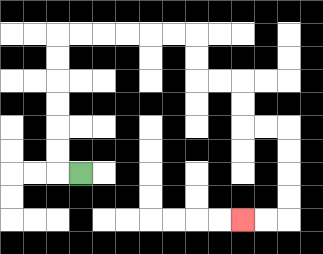{'start': '[3, 7]', 'end': '[10, 9]', 'path_directions': 'L,U,U,U,U,U,U,R,R,R,R,R,R,D,D,R,R,D,D,R,R,D,D,D,D,L,L', 'path_coordinates': '[[3, 7], [2, 7], [2, 6], [2, 5], [2, 4], [2, 3], [2, 2], [2, 1], [3, 1], [4, 1], [5, 1], [6, 1], [7, 1], [8, 1], [8, 2], [8, 3], [9, 3], [10, 3], [10, 4], [10, 5], [11, 5], [12, 5], [12, 6], [12, 7], [12, 8], [12, 9], [11, 9], [10, 9]]'}